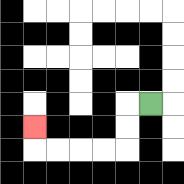{'start': '[6, 4]', 'end': '[1, 5]', 'path_directions': 'L,D,D,L,L,L,L,U', 'path_coordinates': '[[6, 4], [5, 4], [5, 5], [5, 6], [4, 6], [3, 6], [2, 6], [1, 6], [1, 5]]'}